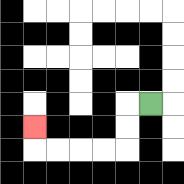{'start': '[6, 4]', 'end': '[1, 5]', 'path_directions': 'L,D,D,L,L,L,L,U', 'path_coordinates': '[[6, 4], [5, 4], [5, 5], [5, 6], [4, 6], [3, 6], [2, 6], [1, 6], [1, 5]]'}